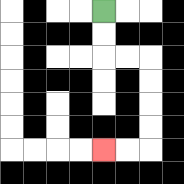{'start': '[4, 0]', 'end': '[4, 6]', 'path_directions': 'D,D,R,R,D,D,D,D,L,L', 'path_coordinates': '[[4, 0], [4, 1], [4, 2], [5, 2], [6, 2], [6, 3], [6, 4], [6, 5], [6, 6], [5, 6], [4, 6]]'}